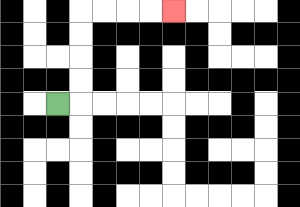{'start': '[2, 4]', 'end': '[7, 0]', 'path_directions': 'R,U,U,U,U,R,R,R,R', 'path_coordinates': '[[2, 4], [3, 4], [3, 3], [3, 2], [3, 1], [3, 0], [4, 0], [5, 0], [6, 0], [7, 0]]'}